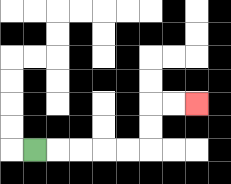{'start': '[1, 6]', 'end': '[8, 4]', 'path_directions': 'R,R,R,R,R,U,U,R,R', 'path_coordinates': '[[1, 6], [2, 6], [3, 6], [4, 6], [5, 6], [6, 6], [6, 5], [6, 4], [7, 4], [8, 4]]'}